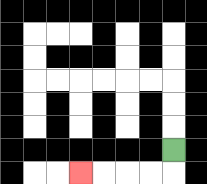{'start': '[7, 6]', 'end': '[3, 7]', 'path_directions': 'D,L,L,L,L', 'path_coordinates': '[[7, 6], [7, 7], [6, 7], [5, 7], [4, 7], [3, 7]]'}